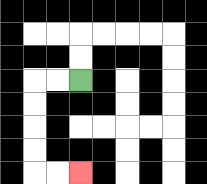{'start': '[3, 3]', 'end': '[3, 7]', 'path_directions': 'L,L,D,D,D,D,R,R', 'path_coordinates': '[[3, 3], [2, 3], [1, 3], [1, 4], [1, 5], [1, 6], [1, 7], [2, 7], [3, 7]]'}